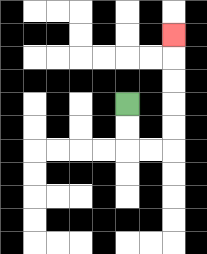{'start': '[5, 4]', 'end': '[7, 1]', 'path_directions': 'D,D,R,R,U,U,U,U,U', 'path_coordinates': '[[5, 4], [5, 5], [5, 6], [6, 6], [7, 6], [7, 5], [7, 4], [7, 3], [7, 2], [7, 1]]'}